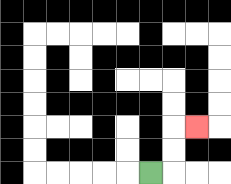{'start': '[6, 7]', 'end': '[8, 5]', 'path_directions': 'R,U,U,R', 'path_coordinates': '[[6, 7], [7, 7], [7, 6], [7, 5], [8, 5]]'}